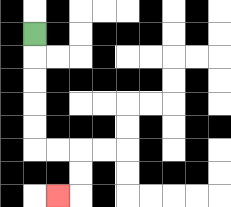{'start': '[1, 1]', 'end': '[2, 8]', 'path_directions': 'D,D,D,D,D,R,R,D,D,L', 'path_coordinates': '[[1, 1], [1, 2], [1, 3], [1, 4], [1, 5], [1, 6], [2, 6], [3, 6], [3, 7], [3, 8], [2, 8]]'}